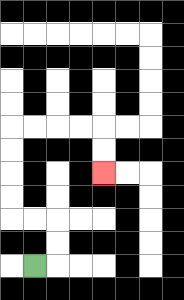{'start': '[1, 11]', 'end': '[4, 7]', 'path_directions': 'R,U,U,L,L,U,U,U,U,R,R,R,R,D,D', 'path_coordinates': '[[1, 11], [2, 11], [2, 10], [2, 9], [1, 9], [0, 9], [0, 8], [0, 7], [0, 6], [0, 5], [1, 5], [2, 5], [3, 5], [4, 5], [4, 6], [4, 7]]'}